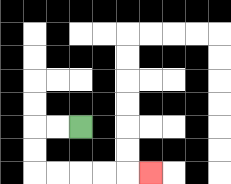{'start': '[3, 5]', 'end': '[6, 7]', 'path_directions': 'L,L,D,D,R,R,R,R,R', 'path_coordinates': '[[3, 5], [2, 5], [1, 5], [1, 6], [1, 7], [2, 7], [3, 7], [4, 7], [5, 7], [6, 7]]'}